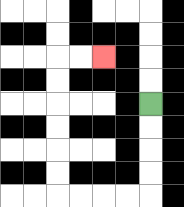{'start': '[6, 4]', 'end': '[4, 2]', 'path_directions': 'D,D,D,D,L,L,L,L,U,U,U,U,U,U,R,R', 'path_coordinates': '[[6, 4], [6, 5], [6, 6], [6, 7], [6, 8], [5, 8], [4, 8], [3, 8], [2, 8], [2, 7], [2, 6], [2, 5], [2, 4], [2, 3], [2, 2], [3, 2], [4, 2]]'}